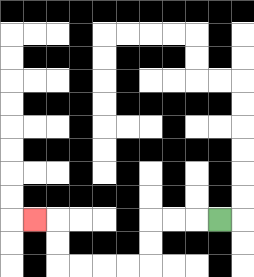{'start': '[9, 9]', 'end': '[1, 9]', 'path_directions': 'L,L,L,D,D,L,L,L,L,U,U,L', 'path_coordinates': '[[9, 9], [8, 9], [7, 9], [6, 9], [6, 10], [6, 11], [5, 11], [4, 11], [3, 11], [2, 11], [2, 10], [2, 9], [1, 9]]'}